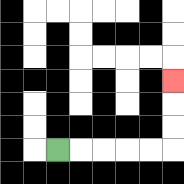{'start': '[2, 6]', 'end': '[7, 3]', 'path_directions': 'R,R,R,R,R,U,U,U', 'path_coordinates': '[[2, 6], [3, 6], [4, 6], [5, 6], [6, 6], [7, 6], [7, 5], [7, 4], [7, 3]]'}